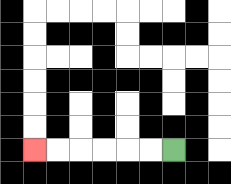{'start': '[7, 6]', 'end': '[1, 6]', 'path_directions': 'L,L,L,L,L,L', 'path_coordinates': '[[7, 6], [6, 6], [5, 6], [4, 6], [3, 6], [2, 6], [1, 6]]'}